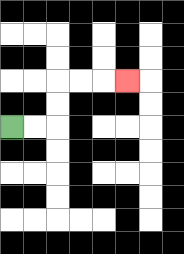{'start': '[0, 5]', 'end': '[5, 3]', 'path_directions': 'R,R,U,U,R,R,R', 'path_coordinates': '[[0, 5], [1, 5], [2, 5], [2, 4], [2, 3], [3, 3], [4, 3], [5, 3]]'}